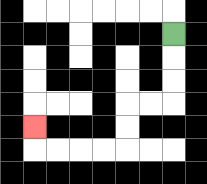{'start': '[7, 1]', 'end': '[1, 5]', 'path_directions': 'D,D,D,L,L,D,D,L,L,L,L,U', 'path_coordinates': '[[7, 1], [7, 2], [7, 3], [7, 4], [6, 4], [5, 4], [5, 5], [5, 6], [4, 6], [3, 6], [2, 6], [1, 6], [1, 5]]'}